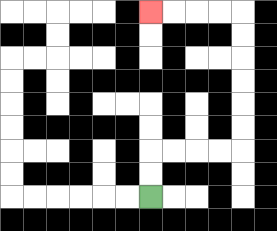{'start': '[6, 8]', 'end': '[6, 0]', 'path_directions': 'U,U,R,R,R,R,U,U,U,U,U,U,L,L,L,L', 'path_coordinates': '[[6, 8], [6, 7], [6, 6], [7, 6], [8, 6], [9, 6], [10, 6], [10, 5], [10, 4], [10, 3], [10, 2], [10, 1], [10, 0], [9, 0], [8, 0], [7, 0], [6, 0]]'}